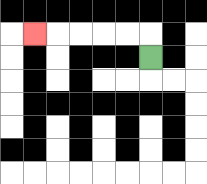{'start': '[6, 2]', 'end': '[1, 1]', 'path_directions': 'U,L,L,L,L,L', 'path_coordinates': '[[6, 2], [6, 1], [5, 1], [4, 1], [3, 1], [2, 1], [1, 1]]'}